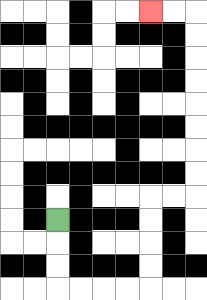{'start': '[2, 9]', 'end': '[6, 0]', 'path_directions': 'D,D,D,R,R,R,R,U,U,U,U,R,R,U,U,U,U,U,U,U,U,L,L', 'path_coordinates': '[[2, 9], [2, 10], [2, 11], [2, 12], [3, 12], [4, 12], [5, 12], [6, 12], [6, 11], [6, 10], [6, 9], [6, 8], [7, 8], [8, 8], [8, 7], [8, 6], [8, 5], [8, 4], [8, 3], [8, 2], [8, 1], [8, 0], [7, 0], [6, 0]]'}